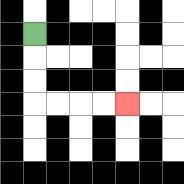{'start': '[1, 1]', 'end': '[5, 4]', 'path_directions': 'D,D,D,R,R,R,R', 'path_coordinates': '[[1, 1], [1, 2], [1, 3], [1, 4], [2, 4], [3, 4], [4, 4], [5, 4]]'}